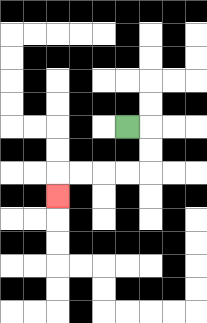{'start': '[5, 5]', 'end': '[2, 8]', 'path_directions': 'R,D,D,L,L,L,L,D', 'path_coordinates': '[[5, 5], [6, 5], [6, 6], [6, 7], [5, 7], [4, 7], [3, 7], [2, 7], [2, 8]]'}